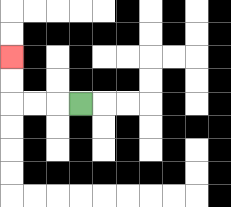{'start': '[3, 4]', 'end': '[0, 2]', 'path_directions': 'L,L,L,U,U', 'path_coordinates': '[[3, 4], [2, 4], [1, 4], [0, 4], [0, 3], [0, 2]]'}